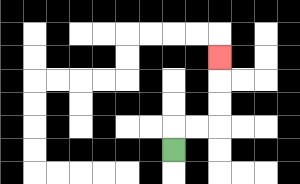{'start': '[7, 6]', 'end': '[9, 2]', 'path_directions': 'U,R,R,U,U,U', 'path_coordinates': '[[7, 6], [7, 5], [8, 5], [9, 5], [9, 4], [9, 3], [9, 2]]'}